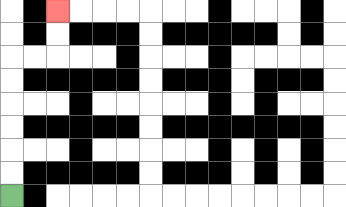{'start': '[0, 8]', 'end': '[2, 0]', 'path_directions': 'U,U,U,U,U,U,R,R,U,U', 'path_coordinates': '[[0, 8], [0, 7], [0, 6], [0, 5], [0, 4], [0, 3], [0, 2], [1, 2], [2, 2], [2, 1], [2, 0]]'}